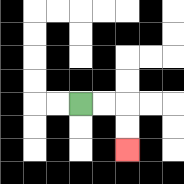{'start': '[3, 4]', 'end': '[5, 6]', 'path_directions': 'R,R,D,D', 'path_coordinates': '[[3, 4], [4, 4], [5, 4], [5, 5], [5, 6]]'}